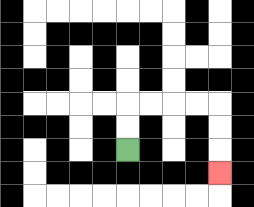{'start': '[5, 6]', 'end': '[9, 7]', 'path_directions': 'U,U,R,R,R,R,D,D,D', 'path_coordinates': '[[5, 6], [5, 5], [5, 4], [6, 4], [7, 4], [8, 4], [9, 4], [9, 5], [9, 6], [9, 7]]'}